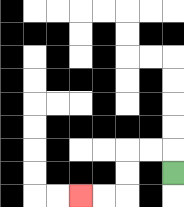{'start': '[7, 7]', 'end': '[3, 8]', 'path_directions': 'U,L,L,D,D,L,L', 'path_coordinates': '[[7, 7], [7, 6], [6, 6], [5, 6], [5, 7], [5, 8], [4, 8], [3, 8]]'}